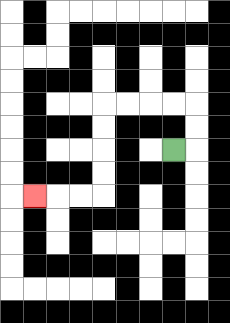{'start': '[7, 6]', 'end': '[1, 8]', 'path_directions': 'R,U,U,L,L,L,L,D,D,D,D,L,L,L', 'path_coordinates': '[[7, 6], [8, 6], [8, 5], [8, 4], [7, 4], [6, 4], [5, 4], [4, 4], [4, 5], [4, 6], [4, 7], [4, 8], [3, 8], [2, 8], [1, 8]]'}